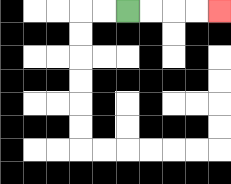{'start': '[5, 0]', 'end': '[9, 0]', 'path_directions': 'R,R,R,R', 'path_coordinates': '[[5, 0], [6, 0], [7, 0], [8, 0], [9, 0]]'}